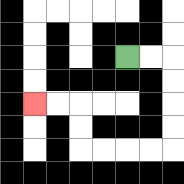{'start': '[5, 2]', 'end': '[1, 4]', 'path_directions': 'R,R,D,D,D,D,L,L,L,L,U,U,L,L', 'path_coordinates': '[[5, 2], [6, 2], [7, 2], [7, 3], [7, 4], [7, 5], [7, 6], [6, 6], [5, 6], [4, 6], [3, 6], [3, 5], [3, 4], [2, 4], [1, 4]]'}